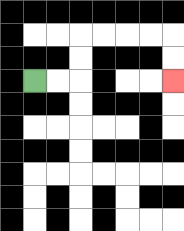{'start': '[1, 3]', 'end': '[7, 3]', 'path_directions': 'R,R,U,U,R,R,R,R,D,D', 'path_coordinates': '[[1, 3], [2, 3], [3, 3], [3, 2], [3, 1], [4, 1], [5, 1], [6, 1], [7, 1], [7, 2], [7, 3]]'}